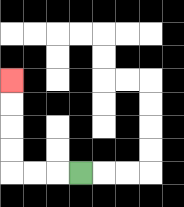{'start': '[3, 7]', 'end': '[0, 3]', 'path_directions': 'L,L,L,U,U,U,U', 'path_coordinates': '[[3, 7], [2, 7], [1, 7], [0, 7], [0, 6], [0, 5], [0, 4], [0, 3]]'}